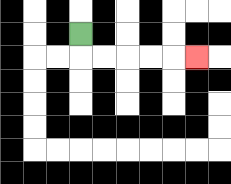{'start': '[3, 1]', 'end': '[8, 2]', 'path_directions': 'D,R,R,R,R,R', 'path_coordinates': '[[3, 1], [3, 2], [4, 2], [5, 2], [6, 2], [7, 2], [8, 2]]'}